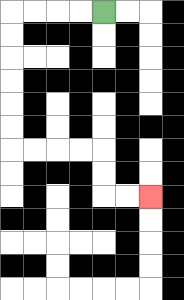{'start': '[4, 0]', 'end': '[6, 8]', 'path_directions': 'L,L,L,L,D,D,D,D,D,D,R,R,R,R,D,D,R,R', 'path_coordinates': '[[4, 0], [3, 0], [2, 0], [1, 0], [0, 0], [0, 1], [0, 2], [0, 3], [0, 4], [0, 5], [0, 6], [1, 6], [2, 6], [3, 6], [4, 6], [4, 7], [4, 8], [5, 8], [6, 8]]'}